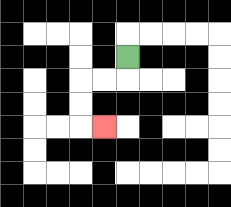{'start': '[5, 2]', 'end': '[4, 5]', 'path_directions': 'D,L,L,D,D,R', 'path_coordinates': '[[5, 2], [5, 3], [4, 3], [3, 3], [3, 4], [3, 5], [4, 5]]'}